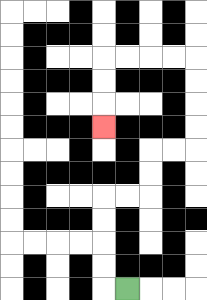{'start': '[5, 12]', 'end': '[4, 5]', 'path_directions': 'L,U,U,U,U,R,R,U,U,R,R,U,U,U,U,L,L,L,L,D,D,D', 'path_coordinates': '[[5, 12], [4, 12], [4, 11], [4, 10], [4, 9], [4, 8], [5, 8], [6, 8], [6, 7], [6, 6], [7, 6], [8, 6], [8, 5], [8, 4], [8, 3], [8, 2], [7, 2], [6, 2], [5, 2], [4, 2], [4, 3], [4, 4], [4, 5]]'}